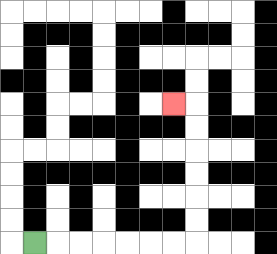{'start': '[1, 10]', 'end': '[7, 4]', 'path_directions': 'R,R,R,R,R,R,R,U,U,U,U,U,U,L', 'path_coordinates': '[[1, 10], [2, 10], [3, 10], [4, 10], [5, 10], [6, 10], [7, 10], [8, 10], [8, 9], [8, 8], [8, 7], [8, 6], [8, 5], [8, 4], [7, 4]]'}